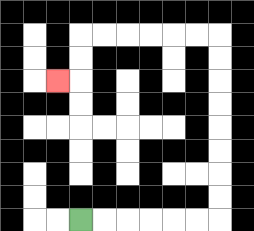{'start': '[3, 9]', 'end': '[2, 3]', 'path_directions': 'R,R,R,R,R,R,U,U,U,U,U,U,U,U,L,L,L,L,L,L,D,D,L', 'path_coordinates': '[[3, 9], [4, 9], [5, 9], [6, 9], [7, 9], [8, 9], [9, 9], [9, 8], [9, 7], [9, 6], [9, 5], [9, 4], [9, 3], [9, 2], [9, 1], [8, 1], [7, 1], [6, 1], [5, 1], [4, 1], [3, 1], [3, 2], [3, 3], [2, 3]]'}